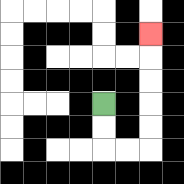{'start': '[4, 4]', 'end': '[6, 1]', 'path_directions': 'D,D,R,R,U,U,U,U,U', 'path_coordinates': '[[4, 4], [4, 5], [4, 6], [5, 6], [6, 6], [6, 5], [6, 4], [6, 3], [6, 2], [6, 1]]'}